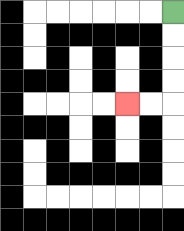{'start': '[7, 0]', 'end': '[5, 4]', 'path_directions': 'D,D,D,D,L,L', 'path_coordinates': '[[7, 0], [7, 1], [7, 2], [7, 3], [7, 4], [6, 4], [5, 4]]'}